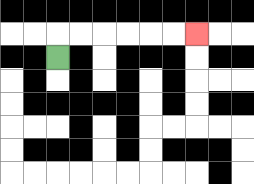{'start': '[2, 2]', 'end': '[8, 1]', 'path_directions': 'U,R,R,R,R,R,R', 'path_coordinates': '[[2, 2], [2, 1], [3, 1], [4, 1], [5, 1], [6, 1], [7, 1], [8, 1]]'}